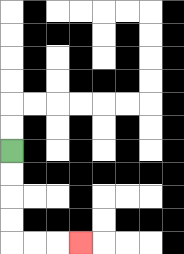{'start': '[0, 6]', 'end': '[3, 10]', 'path_directions': 'D,D,D,D,R,R,R', 'path_coordinates': '[[0, 6], [0, 7], [0, 8], [0, 9], [0, 10], [1, 10], [2, 10], [3, 10]]'}